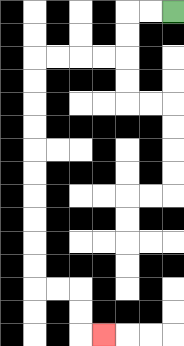{'start': '[7, 0]', 'end': '[4, 14]', 'path_directions': 'L,L,D,D,L,L,L,L,D,D,D,D,D,D,D,D,D,D,R,R,D,D,R', 'path_coordinates': '[[7, 0], [6, 0], [5, 0], [5, 1], [5, 2], [4, 2], [3, 2], [2, 2], [1, 2], [1, 3], [1, 4], [1, 5], [1, 6], [1, 7], [1, 8], [1, 9], [1, 10], [1, 11], [1, 12], [2, 12], [3, 12], [3, 13], [3, 14], [4, 14]]'}